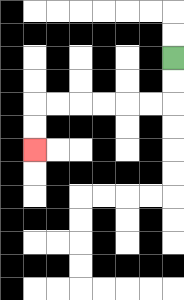{'start': '[7, 2]', 'end': '[1, 6]', 'path_directions': 'D,D,L,L,L,L,L,L,D,D', 'path_coordinates': '[[7, 2], [7, 3], [7, 4], [6, 4], [5, 4], [4, 4], [3, 4], [2, 4], [1, 4], [1, 5], [1, 6]]'}